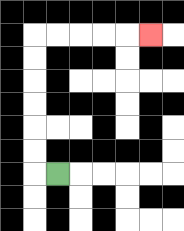{'start': '[2, 7]', 'end': '[6, 1]', 'path_directions': 'L,U,U,U,U,U,U,R,R,R,R,R', 'path_coordinates': '[[2, 7], [1, 7], [1, 6], [1, 5], [1, 4], [1, 3], [1, 2], [1, 1], [2, 1], [3, 1], [4, 1], [5, 1], [6, 1]]'}